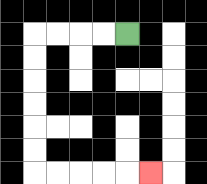{'start': '[5, 1]', 'end': '[6, 7]', 'path_directions': 'L,L,L,L,D,D,D,D,D,D,R,R,R,R,R', 'path_coordinates': '[[5, 1], [4, 1], [3, 1], [2, 1], [1, 1], [1, 2], [1, 3], [1, 4], [1, 5], [1, 6], [1, 7], [2, 7], [3, 7], [4, 7], [5, 7], [6, 7]]'}